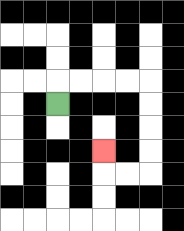{'start': '[2, 4]', 'end': '[4, 6]', 'path_directions': 'U,R,R,R,R,D,D,D,D,L,L,U', 'path_coordinates': '[[2, 4], [2, 3], [3, 3], [4, 3], [5, 3], [6, 3], [6, 4], [6, 5], [6, 6], [6, 7], [5, 7], [4, 7], [4, 6]]'}